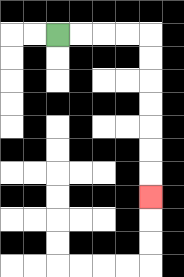{'start': '[2, 1]', 'end': '[6, 8]', 'path_directions': 'R,R,R,R,D,D,D,D,D,D,D', 'path_coordinates': '[[2, 1], [3, 1], [4, 1], [5, 1], [6, 1], [6, 2], [6, 3], [6, 4], [6, 5], [6, 6], [6, 7], [6, 8]]'}